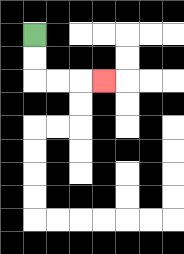{'start': '[1, 1]', 'end': '[4, 3]', 'path_directions': 'D,D,R,R,R', 'path_coordinates': '[[1, 1], [1, 2], [1, 3], [2, 3], [3, 3], [4, 3]]'}